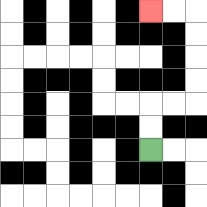{'start': '[6, 6]', 'end': '[6, 0]', 'path_directions': 'U,U,R,R,U,U,U,U,L,L', 'path_coordinates': '[[6, 6], [6, 5], [6, 4], [7, 4], [8, 4], [8, 3], [8, 2], [8, 1], [8, 0], [7, 0], [6, 0]]'}